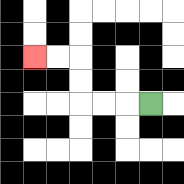{'start': '[6, 4]', 'end': '[1, 2]', 'path_directions': 'L,L,L,U,U,L,L', 'path_coordinates': '[[6, 4], [5, 4], [4, 4], [3, 4], [3, 3], [3, 2], [2, 2], [1, 2]]'}